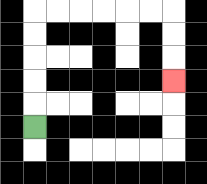{'start': '[1, 5]', 'end': '[7, 3]', 'path_directions': 'U,U,U,U,U,R,R,R,R,R,R,D,D,D', 'path_coordinates': '[[1, 5], [1, 4], [1, 3], [1, 2], [1, 1], [1, 0], [2, 0], [3, 0], [4, 0], [5, 0], [6, 0], [7, 0], [7, 1], [7, 2], [7, 3]]'}